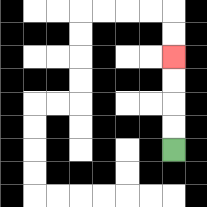{'start': '[7, 6]', 'end': '[7, 2]', 'path_directions': 'U,U,U,U', 'path_coordinates': '[[7, 6], [7, 5], [7, 4], [7, 3], [7, 2]]'}